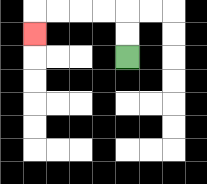{'start': '[5, 2]', 'end': '[1, 1]', 'path_directions': 'U,U,L,L,L,L,D', 'path_coordinates': '[[5, 2], [5, 1], [5, 0], [4, 0], [3, 0], [2, 0], [1, 0], [1, 1]]'}